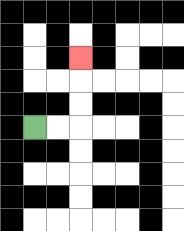{'start': '[1, 5]', 'end': '[3, 2]', 'path_directions': 'R,R,U,U,U', 'path_coordinates': '[[1, 5], [2, 5], [3, 5], [3, 4], [3, 3], [3, 2]]'}